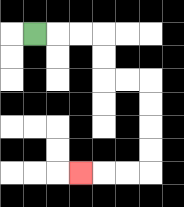{'start': '[1, 1]', 'end': '[3, 7]', 'path_directions': 'R,R,R,D,D,R,R,D,D,D,D,L,L,L', 'path_coordinates': '[[1, 1], [2, 1], [3, 1], [4, 1], [4, 2], [4, 3], [5, 3], [6, 3], [6, 4], [6, 5], [6, 6], [6, 7], [5, 7], [4, 7], [3, 7]]'}